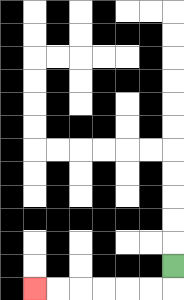{'start': '[7, 11]', 'end': '[1, 12]', 'path_directions': 'D,L,L,L,L,L,L', 'path_coordinates': '[[7, 11], [7, 12], [6, 12], [5, 12], [4, 12], [3, 12], [2, 12], [1, 12]]'}